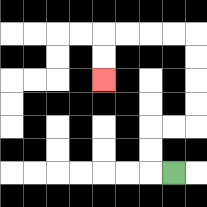{'start': '[7, 7]', 'end': '[4, 3]', 'path_directions': 'L,U,U,R,R,U,U,U,U,L,L,L,L,D,D', 'path_coordinates': '[[7, 7], [6, 7], [6, 6], [6, 5], [7, 5], [8, 5], [8, 4], [8, 3], [8, 2], [8, 1], [7, 1], [6, 1], [5, 1], [4, 1], [4, 2], [4, 3]]'}